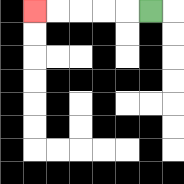{'start': '[6, 0]', 'end': '[1, 0]', 'path_directions': 'L,L,L,L,L', 'path_coordinates': '[[6, 0], [5, 0], [4, 0], [3, 0], [2, 0], [1, 0]]'}